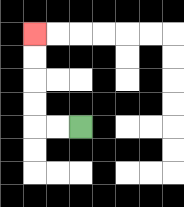{'start': '[3, 5]', 'end': '[1, 1]', 'path_directions': 'L,L,U,U,U,U', 'path_coordinates': '[[3, 5], [2, 5], [1, 5], [1, 4], [1, 3], [1, 2], [1, 1]]'}